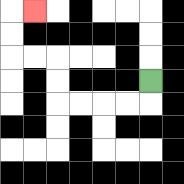{'start': '[6, 3]', 'end': '[1, 0]', 'path_directions': 'D,L,L,L,L,U,U,L,L,U,U,R', 'path_coordinates': '[[6, 3], [6, 4], [5, 4], [4, 4], [3, 4], [2, 4], [2, 3], [2, 2], [1, 2], [0, 2], [0, 1], [0, 0], [1, 0]]'}